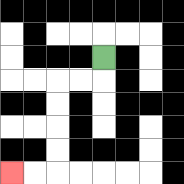{'start': '[4, 2]', 'end': '[0, 7]', 'path_directions': 'D,L,L,D,D,D,D,L,L', 'path_coordinates': '[[4, 2], [4, 3], [3, 3], [2, 3], [2, 4], [2, 5], [2, 6], [2, 7], [1, 7], [0, 7]]'}